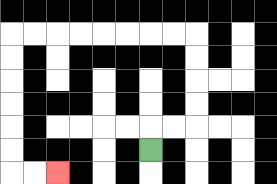{'start': '[6, 6]', 'end': '[2, 7]', 'path_directions': 'U,R,R,U,U,U,U,L,L,L,L,L,L,L,L,D,D,D,D,D,D,R,R', 'path_coordinates': '[[6, 6], [6, 5], [7, 5], [8, 5], [8, 4], [8, 3], [8, 2], [8, 1], [7, 1], [6, 1], [5, 1], [4, 1], [3, 1], [2, 1], [1, 1], [0, 1], [0, 2], [0, 3], [0, 4], [0, 5], [0, 6], [0, 7], [1, 7], [2, 7]]'}